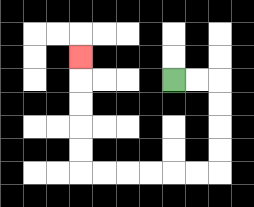{'start': '[7, 3]', 'end': '[3, 2]', 'path_directions': 'R,R,D,D,D,D,L,L,L,L,L,L,U,U,U,U,U', 'path_coordinates': '[[7, 3], [8, 3], [9, 3], [9, 4], [9, 5], [9, 6], [9, 7], [8, 7], [7, 7], [6, 7], [5, 7], [4, 7], [3, 7], [3, 6], [3, 5], [3, 4], [3, 3], [3, 2]]'}